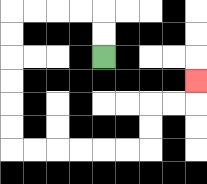{'start': '[4, 2]', 'end': '[8, 3]', 'path_directions': 'U,U,L,L,L,L,D,D,D,D,D,D,R,R,R,R,R,R,U,U,R,R,U', 'path_coordinates': '[[4, 2], [4, 1], [4, 0], [3, 0], [2, 0], [1, 0], [0, 0], [0, 1], [0, 2], [0, 3], [0, 4], [0, 5], [0, 6], [1, 6], [2, 6], [3, 6], [4, 6], [5, 6], [6, 6], [6, 5], [6, 4], [7, 4], [8, 4], [8, 3]]'}